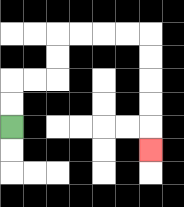{'start': '[0, 5]', 'end': '[6, 6]', 'path_directions': 'U,U,R,R,U,U,R,R,R,R,D,D,D,D,D', 'path_coordinates': '[[0, 5], [0, 4], [0, 3], [1, 3], [2, 3], [2, 2], [2, 1], [3, 1], [4, 1], [5, 1], [6, 1], [6, 2], [6, 3], [6, 4], [6, 5], [6, 6]]'}